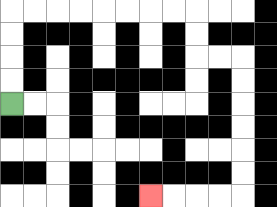{'start': '[0, 4]', 'end': '[6, 8]', 'path_directions': 'U,U,U,U,R,R,R,R,R,R,R,R,D,D,R,R,D,D,D,D,D,D,L,L,L,L', 'path_coordinates': '[[0, 4], [0, 3], [0, 2], [0, 1], [0, 0], [1, 0], [2, 0], [3, 0], [4, 0], [5, 0], [6, 0], [7, 0], [8, 0], [8, 1], [8, 2], [9, 2], [10, 2], [10, 3], [10, 4], [10, 5], [10, 6], [10, 7], [10, 8], [9, 8], [8, 8], [7, 8], [6, 8]]'}